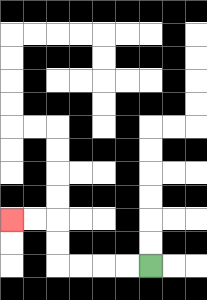{'start': '[6, 11]', 'end': '[0, 9]', 'path_directions': 'L,L,L,L,U,U,L,L', 'path_coordinates': '[[6, 11], [5, 11], [4, 11], [3, 11], [2, 11], [2, 10], [2, 9], [1, 9], [0, 9]]'}